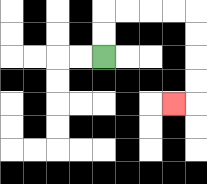{'start': '[4, 2]', 'end': '[7, 4]', 'path_directions': 'U,U,R,R,R,R,D,D,D,D,L', 'path_coordinates': '[[4, 2], [4, 1], [4, 0], [5, 0], [6, 0], [7, 0], [8, 0], [8, 1], [8, 2], [8, 3], [8, 4], [7, 4]]'}